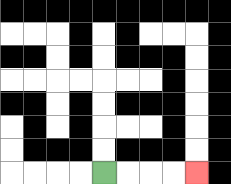{'start': '[4, 7]', 'end': '[8, 7]', 'path_directions': 'R,R,R,R', 'path_coordinates': '[[4, 7], [5, 7], [6, 7], [7, 7], [8, 7]]'}